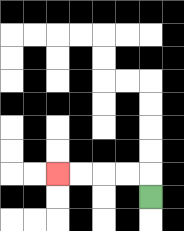{'start': '[6, 8]', 'end': '[2, 7]', 'path_directions': 'U,L,L,L,L', 'path_coordinates': '[[6, 8], [6, 7], [5, 7], [4, 7], [3, 7], [2, 7]]'}